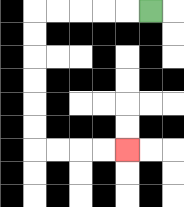{'start': '[6, 0]', 'end': '[5, 6]', 'path_directions': 'L,L,L,L,L,D,D,D,D,D,D,R,R,R,R', 'path_coordinates': '[[6, 0], [5, 0], [4, 0], [3, 0], [2, 0], [1, 0], [1, 1], [1, 2], [1, 3], [1, 4], [1, 5], [1, 6], [2, 6], [3, 6], [4, 6], [5, 6]]'}